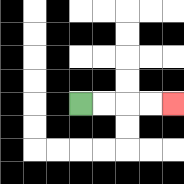{'start': '[3, 4]', 'end': '[7, 4]', 'path_directions': 'R,R,R,R', 'path_coordinates': '[[3, 4], [4, 4], [5, 4], [6, 4], [7, 4]]'}